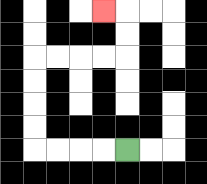{'start': '[5, 6]', 'end': '[4, 0]', 'path_directions': 'L,L,L,L,U,U,U,U,R,R,R,R,U,U,L', 'path_coordinates': '[[5, 6], [4, 6], [3, 6], [2, 6], [1, 6], [1, 5], [1, 4], [1, 3], [1, 2], [2, 2], [3, 2], [4, 2], [5, 2], [5, 1], [5, 0], [4, 0]]'}